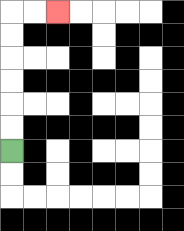{'start': '[0, 6]', 'end': '[2, 0]', 'path_directions': 'U,U,U,U,U,U,R,R', 'path_coordinates': '[[0, 6], [0, 5], [0, 4], [0, 3], [0, 2], [0, 1], [0, 0], [1, 0], [2, 0]]'}